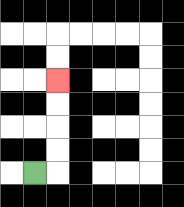{'start': '[1, 7]', 'end': '[2, 3]', 'path_directions': 'R,U,U,U,U', 'path_coordinates': '[[1, 7], [2, 7], [2, 6], [2, 5], [2, 4], [2, 3]]'}